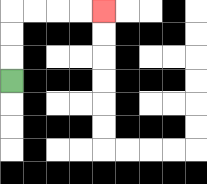{'start': '[0, 3]', 'end': '[4, 0]', 'path_directions': 'U,U,U,R,R,R,R', 'path_coordinates': '[[0, 3], [0, 2], [0, 1], [0, 0], [1, 0], [2, 0], [3, 0], [4, 0]]'}